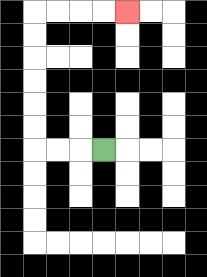{'start': '[4, 6]', 'end': '[5, 0]', 'path_directions': 'L,L,L,U,U,U,U,U,U,R,R,R,R', 'path_coordinates': '[[4, 6], [3, 6], [2, 6], [1, 6], [1, 5], [1, 4], [1, 3], [1, 2], [1, 1], [1, 0], [2, 0], [3, 0], [4, 0], [5, 0]]'}